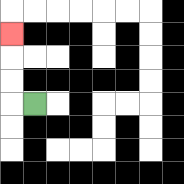{'start': '[1, 4]', 'end': '[0, 1]', 'path_directions': 'L,U,U,U', 'path_coordinates': '[[1, 4], [0, 4], [0, 3], [0, 2], [0, 1]]'}